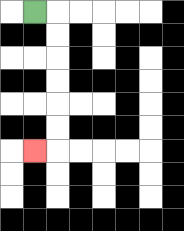{'start': '[1, 0]', 'end': '[1, 6]', 'path_directions': 'R,D,D,D,D,D,D,L', 'path_coordinates': '[[1, 0], [2, 0], [2, 1], [2, 2], [2, 3], [2, 4], [2, 5], [2, 6], [1, 6]]'}